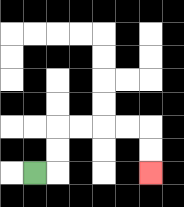{'start': '[1, 7]', 'end': '[6, 7]', 'path_directions': 'R,U,U,R,R,R,R,D,D', 'path_coordinates': '[[1, 7], [2, 7], [2, 6], [2, 5], [3, 5], [4, 5], [5, 5], [6, 5], [6, 6], [6, 7]]'}